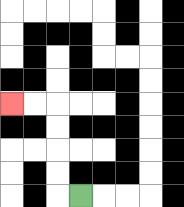{'start': '[3, 8]', 'end': '[0, 4]', 'path_directions': 'L,U,U,U,U,L,L', 'path_coordinates': '[[3, 8], [2, 8], [2, 7], [2, 6], [2, 5], [2, 4], [1, 4], [0, 4]]'}